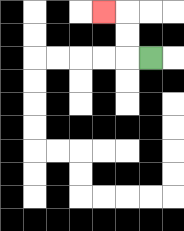{'start': '[6, 2]', 'end': '[4, 0]', 'path_directions': 'L,U,U,L', 'path_coordinates': '[[6, 2], [5, 2], [5, 1], [5, 0], [4, 0]]'}